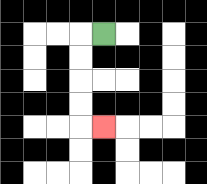{'start': '[4, 1]', 'end': '[4, 5]', 'path_directions': 'L,D,D,D,D,R', 'path_coordinates': '[[4, 1], [3, 1], [3, 2], [3, 3], [3, 4], [3, 5], [4, 5]]'}